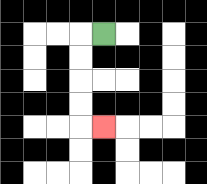{'start': '[4, 1]', 'end': '[4, 5]', 'path_directions': 'L,D,D,D,D,R', 'path_coordinates': '[[4, 1], [3, 1], [3, 2], [3, 3], [3, 4], [3, 5], [4, 5]]'}